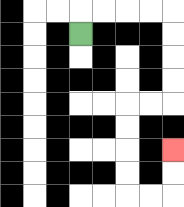{'start': '[3, 1]', 'end': '[7, 6]', 'path_directions': 'U,R,R,R,R,D,D,D,D,L,L,D,D,D,D,R,R,U,U', 'path_coordinates': '[[3, 1], [3, 0], [4, 0], [5, 0], [6, 0], [7, 0], [7, 1], [7, 2], [7, 3], [7, 4], [6, 4], [5, 4], [5, 5], [5, 6], [5, 7], [5, 8], [6, 8], [7, 8], [7, 7], [7, 6]]'}